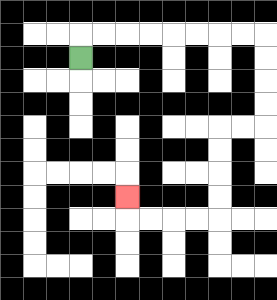{'start': '[3, 2]', 'end': '[5, 8]', 'path_directions': 'U,R,R,R,R,R,R,R,R,D,D,D,D,L,L,D,D,D,D,L,L,L,L,U', 'path_coordinates': '[[3, 2], [3, 1], [4, 1], [5, 1], [6, 1], [7, 1], [8, 1], [9, 1], [10, 1], [11, 1], [11, 2], [11, 3], [11, 4], [11, 5], [10, 5], [9, 5], [9, 6], [9, 7], [9, 8], [9, 9], [8, 9], [7, 9], [6, 9], [5, 9], [5, 8]]'}